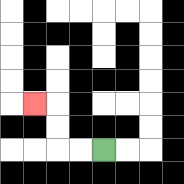{'start': '[4, 6]', 'end': '[1, 4]', 'path_directions': 'L,L,U,U,L', 'path_coordinates': '[[4, 6], [3, 6], [2, 6], [2, 5], [2, 4], [1, 4]]'}